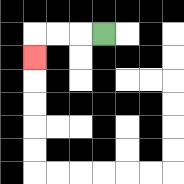{'start': '[4, 1]', 'end': '[1, 2]', 'path_directions': 'L,L,L,D', 'path_coordinates': '[[4, 1], [3, 1], [2, 1], [1, 1], [1, 2]]'}